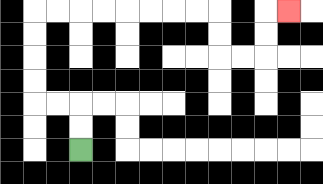{'start': '[3, 6]', 'end': '[12, 0]', 'path_directions': 'U,U,L,L,U,U,U,U,R,R,R,R,R,R,R,R,D,D,R,R,U,U,R', 'path_coordinates': '[[3, 6], [3, 5], [3, 4], [2, 4], [1, 4], [1, 3], [1, 2], [1, 1], [1, 0], [2, 0], [3, 0], [4, 0], [5, 0], [6, 0], [7, 0], [8, 0], [9, 0], [9, 1], [9, 2], [10, 2], [11, 2], [11, 1], [11, 0], [12, 0]]'}